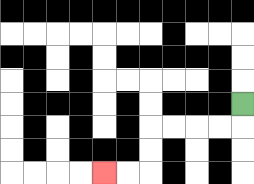{'start': '[10, 4]', 'end': '[4, 7]', 'path_directions': 'D,L,L,L,L,D,D,L,L', 'path_coordinates': '[[10, 4], [10, 5], [9, 5], [8, 5], [7, 5], [6, 5], [6, 6], [6, 7], [5, 7], [4, 7]]'}